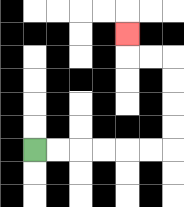{'start': '[1, 6]', 'end': '[5, 1]', 'path_directions': 'R,R,R,R,R,R,U,U,U,U,L,L,U', 'path_coordinates': '[[1, 6], [2, 6], [3, 6], [4, 6], [5, 6], [6, 6], [7, 6], [7, 5], [7, 4], [7, 3], [7, 2], [6, 2], [5, 2], [5, 1]]'}